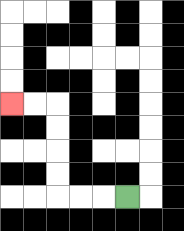{'start': '[5, 8]', 'end': '[0, 4]', 'path_directions': 'L,L,L,U,U,U,U,L,L', 'path_coordinates': '[[5, 8], [4, 8], [3, 8], [2, 8], [2, 7], [2, 6], [2, 5], [2, 4], [1, 4], [0, 4]]'}